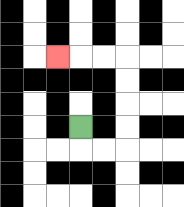{'start': '[3, 5]', 'end': '[2, 2]', 'path_directions': 'D,R,R,U,U,U,U,L,L,L', 'path_coordinates': '[[3, 5], [3, 6], [4, 6], [5, 6], [5, 5], [5, 4], [5, 3], [5, 2], [4, 2], [3, 2], [2, 2]]'}